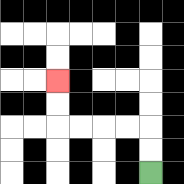{'start': '[6, 7]', 'end': '[2, 3]', 'path_directions': 'U,U,L,L,L,L,U,U', 'path_coordinates': '[[6, 7], [6, 6], [6, 5], [5, 5], [4, 5], [3, 5], [2, 5], [2, 4], [2, 3]]'}